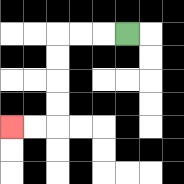{'start': '[5, 1]', 'end': '[0, 5]', 'path_directions': 'L,L,L,D,D,D,D,L,L', 'path_coordinates': '[[5, 1], [4, 1], [3, 1], [2, 1], [2, 2], [2, 3], [2, 4], [2, 5], [1, 5], [0, 5]]'}